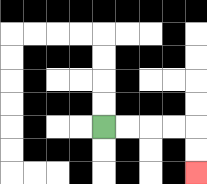{'start': '[4, 5]', 'end': '[8, 7]', 'path_directions': 'R,R,R,R,D,D', 'path_coordinates': '[[4, 5], [5, 5], [6, 5], [7, 5], [8, 5], [8, 6], [8, 7]]'}